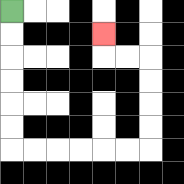{'start': '[0, 0]', 'end': '[4, 1]', 'path_directions': 'D,D,D,D,D,D,R,R,R,R,R,R,U,U,U,U,L,L,U', 'path_coordinates': '[[0, 0], [0, 1], [0, 2], [0, 3], [0, 4], [0, 5], [0, 6], [1, 6], [2, 6], [3, 6], [4, 6], [5, 6], [6, 6], [6, 5], [6, 4], [6, 3], [6, 2], [5, 2], [4, 2], [4, 1]]'}